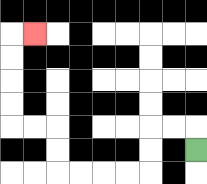{'start': '[8, 6]', 'end': '[1, 1]', 'path_directions': 'U,L,L,D,D,L,L,L,L,U,U,L,L,U,U,U,U,R', 'path_coordinates': '[[8, 6], [8, 5], [7, 5], [6, 5], [6, 6], [6, 7], [5, 7], [4, 7], [3, 7], [2, 7], [2, 6], [2, 5], [1, 5], [0, 5], [0, 4], [0, 3], [0, 2], [0, 1], [1, 1]]'}